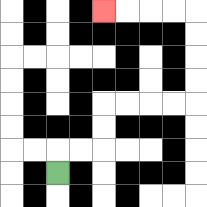{'start': '[2, 7]', 'end': '[4, 0]', 'path_directions': 'U,R,R,U,U,R,R,R,R,U,U,U,U,L,L,L,L', 'path_coordinates': '[[2, 7], [2, 6], [3, 6], [4, 6], [4, 5], [4, 4], [5, 4], [6, 4], [7, 4], [8, 4], [8, 3], [8, 2], [8, 1], [8, 0], [7, 0], [6, 0], [5, 0], [4, 0]]'}